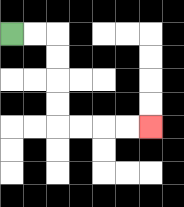{'start': '[0, 1]', 'end': '[6, 5]', 'path_directions': 'R,R,D,D,D,D,R,R,R,R', 'path_coordinates': '[[0, 1], [1, 1], [2, 1], [2, 2], [2, 3], [2, 4], [2, 5], [3, 5], [4, 5], [5, 5], [6, 5]]'}